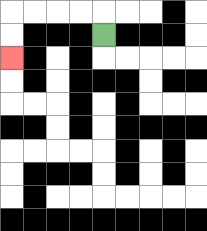{'start': '[4, 1]', 'end': '[0, 2]', 'path_directions': 'U,L,L,L,L,D,D', 'path_coordinates': '[[4, 1], [4, 0], [3, 0], [2, 0], [1, 0], [0, 0], [0, 1], [0, 2]]'}